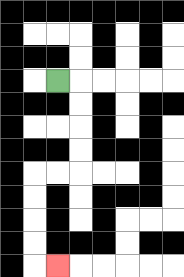{'start': '[2, 3]', 'end': '[2, 11]', 'path_directions': 'R,D,D,D,D,L,L,D,D,D,D,R', 'path_coordinates': '[[2, 3], [3, 3], [3, 4], [3, 5], [3, 6], [3, 7], [2, 7], [1, 7], [1, 8], [1, 9], [1, 10], [1, 11], [2, 11]]'}